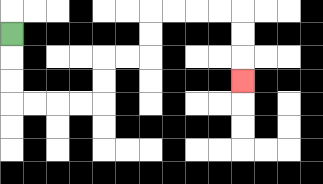{'start': '[0, 1]', 'end': '[10, 3]', 'path_directions': 'D,D,D,R,R,R,R,U,U,R,R,U,U,R,R,R,R,D,D,D', 'path_coordinates': '[[0, 1], [0, 2], [0, 3], [0, 4], [1, 4], [2, 4], [3, 4], [4, 4], [4, 3], [4, 2], [5, 2], [6, 2], [6, 1], [6, 0], [7, 0], [8, 0], [9, 0], [10, 0], [10, 1], [10, 2], [10, 3]]'}